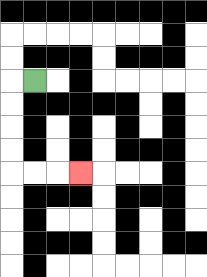{'start': '[1, 3]', 'end': '[3, 7]', 'path_directions': 'L,D,D,D,D,R,R,R', 'path_coordinates': '[[1, 3], [0, 3], [0, 4], [0, 5], [0, 6], [0, 7], [1, 7], [2, 7], [3, 7]]'}